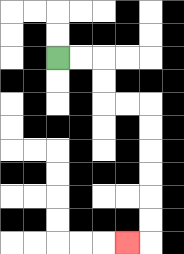{'start': '[2, 2]', 'end': '[5, 10]', 'path_directions': 'R,R,D,D,R,R,D,D,D,D,D,D,L', 'path_coordinates': '[[2, 2], [3, 2], [4, 2], [4, 3], [4, 4], [5, 4], [6, 4], [6, 5], [6, 6], [6, 7], [6, 8], [6, 9], [6, 10], [5, 10]]'}